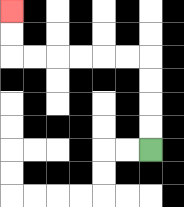{'start': '[6, 6]', 'end': '[0, 0]', 'path_directions': 'U,U,U,U,L,L,L,L,L,L,U,U', 'path_coordinates': '[[6, 6], [6, 5], [6, 4], [6, 3], [6, 2], [5, 2], [4, 2], [3, 2], [2, 2], [1, 2], [0, 2], [0, 1], [0, 0]]'}